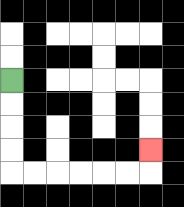{'start': '[0, 3]', 'end': '[6, 6]', 'path_directions': 'D,D,D,D,R,R,R,R,R,R,U', 'path_coordinates': '[[0, 3], [0, 4], [0, 5], [0, 6], [0, 7], [1, 7], [2, 7], [3, 7], [4, 7], [5, 7], [6, 7], [6, 6]]'}